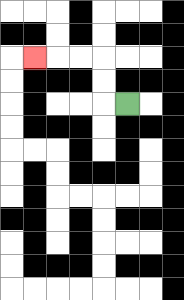{'start': '[5, 4]', 'end': '[1, 2]', 'path_directions': 'L,U,U,L,L,L', 'path_coordinates': '[[5, 4], [4, 4], [4, 3], [4, 2], [3, 2], [2, 2], [1, 2]]'}